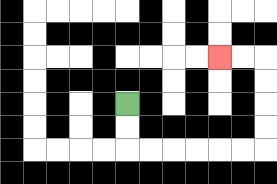{'start': '[5, 4]', 'end': '[9, 2]', 'path_directions': 'D,D,R,R,R,R,R,R,U,U,U,U,L,L', 'path_coordinates': '[[5, 4], [5, 5], [5, 6], [6, 6], [7, 6], [8, 6], [9, 6], [10, 6], [11, 6], [11, 5], [11, 4], [11, 3], [11, 2], [10, 2], [9, 2]]'}